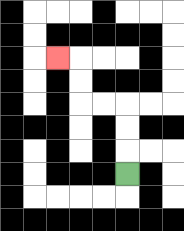{'start': '[5, 7]', 'end': '[2, 2]', 'path_directions': 'U,U,U,L,L,U,U,L', 'path_coordinates': '[[5, 7], [5, 6], [5, 5], [5, 4], [4, 4], [3, 4], [3, 3], [3, 2], [2, 2]]'}